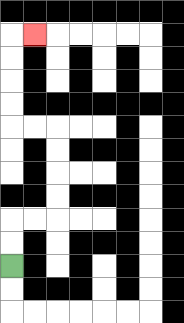{'start': '[0, 11]', 'end': '[1, 1]', 'path_directions': 'U,U,R,R,U,U,U,U,L,L,U,U,U,U,R', 'path_coordinates': '[[0, 11], [0, 10], [0, 9], [1, 9], [2, 9], [2, 8], [2, 7], [2, 6], [2, 5], [1, 5], [0, 5], [0, 4], [0, 3], [0, 2], [0, 1], [1, 1]]'}